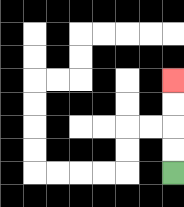{'start': '[7, 7]', 'end': '[7, 3]', 'path_directions': 'U,U,U,U', 'path_coordinates': '[[7, 7], [7, 6], [7, 5], [7, 4], [7, 3]]'}